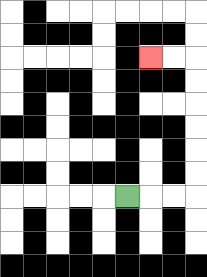{'start': '[5, 8]', 'end': '[6, 2]', 'path_directions': 'R,R,R,U,U,U,U,U,U,L,L', 'path_coordinates': '[[5, 8], [6, 8], [7, 8], [8, 8], [8, 7], [8, 6], [8, 5], [8, 4], [8, 3], [8, 2], [7, 2], [6, 2]]'}